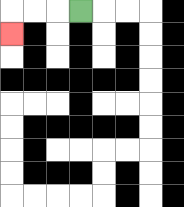{'start': '[3, 0]', 'end': '[0, 1]', 'path_directions': 'L,L,L,D', 'path_coordinates': '[[3, 0], [2, 0], [1, 0], [0, 0], [0, 1]]'}